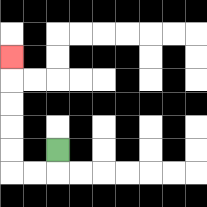{'start': '[2, 6]', 'end': '[0, 2]', 'path_directions': 'D,L,L,U,U,U,U,U', 'path_coordinates': '[[2, 6], [2, 7], [1, 7], [0, 7], [0, 6], [0, 5], [0, 4], [0, 3], [0, 2]]'}